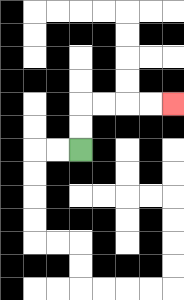{'start': '[3, 6]', 'end': '[7, 4]', 'path_directions': 'U,U,R,R,R,R', 'path_coordinates': '[[3, 6], [3, 5], [3, 4], [4, 4], [5, 4], [6, 4], [7, 4]]'}